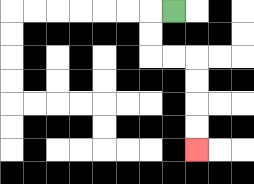{'start': '[7, 0]', 'end': '[8, 6]', 'path_directions': 'L,D,D,R,R,D,D,D,D', 'path_coordinates': '[[7, 0], [6, 0], [6, 1], [6, 2], [7, 2], [8, 2], [8, 3], [8, 4], [8, 5], [8, 6]]'}